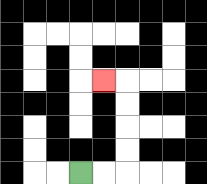{'start': '[3, 7]', 'end': '[4, 3]', 'path_directions': 'R,R,U,U,U,U,L', 'path_coordinates': '[[3, 7], [4, 7], [5, 7], [5, 6], [5, 5], [5, 4], [5, 3], [4, 3]]'}